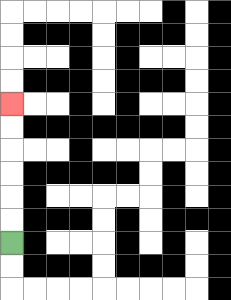{'start': '[0, 10]', 'end': '[0, 4]', 'path_directions': 'U,U,U,U,U,U', 'path_coordinates': '[[0, 10], [0, 9], [0, 8], [0, 7], [0, 6], [0, 5], [0, 4]]'}